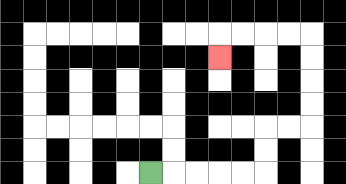{'start': '[6, 7]', 'end': '[9, 2]', 'path_directions': 'R,R,R,R,R,U,U,R,R,U,U,U,U,L,L,L,L,D', 'path_coordinates': '[[6, 7], [7, 7], [8, 7], [9, 7], [10, 7], [11, 7], [11, 6], [11, 5], [12, 5], [13, 5], [13, 4], [13, 3], [13, 2], [13, 1], [12, 1], [11, 1], [10, 1], [9, 1], [9, 2]]'}